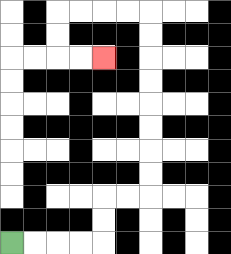{'start': '[0, 10]', 'end': '[4, 2]', 'path_directions': 'R,R,R,R,U,U,R,R,U,U,U,U,U,U,U,U,L,L,L,L,D,D,R,R', 'path_coordinates': '[[0, 10], [1, 10], [2, 10], [3, 10], [4, 10], [4, 9], [4, 8], [5, 8], [6, 8], [6, 7], [6, 6], [6, 5], [6, 4], [6, 3], [6, 2], [6, 1], [6, 0], [5, 0], [4, 0], [3, 0], [2, 0], [2, 1], [2, 2], [3, 2], [4, 2]]'}